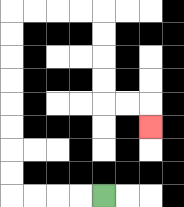{'start': '[4, 8]', 'end': '[6, 5]', 'path_directions': 'L,L,L,L,U,U,U,U,U,U,U,U,R,R,R,R,D,D,D,D,R,R,D', 'path_coordinates': '[[4, 8], [3, 8], [2, 8], [1, 8], [0, 8], [0, 7], [0, 6], [0, 5], [0, 4], [0, 3], [0, 2], [0, 1], [0, 0], [1, 0], [2, 0], [3, 0], [4, 0], [4, 1], [4, 2], [4, 3], [4, 4], [5, 4], [6, 4], [6, 5]]'}